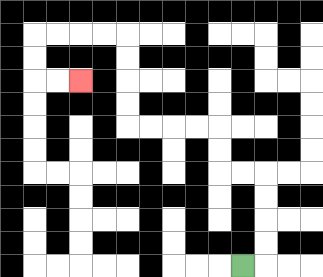{'start': '[10, 11]', 'end': '[3, 3]', 'path_directions': 'R,U,U,U,U,L,L,U,U,L,L,L,L,U,U,U,U,L,L,L,L,D,D,R,R', 'path_coordinates': '[[10, 11], [11, 11], [11, 10], [11, 9], [11, 8], [11, 7], [10, 7], [9, 7], [9, 6], [9, 5], [8, 5], [7, 5], [6, 5], [5, 5], [5, 4], [5, 3], [5, 2], [5, 1], [4, 1], [3, 1], [2, 1], [1, 1], [1, 2], [1, 3], [2, 3], [3, 3]]'}